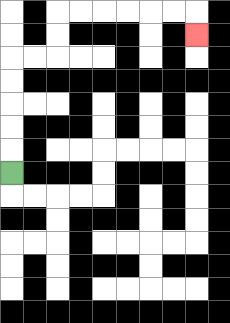{'start': '[0, 7]', 'end': '[8, 1]', 'path_directions': 'U,U,U,U,U,R,R,U,U,R,R,R,R,R,R,D', 'path_coordinates': '[[0, 7], [0, 6], [0, 5], [0, 4], [0, 3], [0, 2], [1, 2], [2, 2], [2, 1], [2, 0], [3, 0], [4, 0], [5, 0], [6, 0], [7, 0], [8, 0], [8, 1]]'}